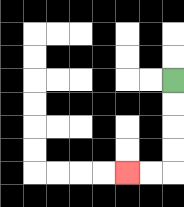{'start': '[7, 3]', 'end': '[5, 7]', 'path_directions': 'D,D,D,D,L,L', 'path_coordinates': '[[7, 3], [7, 4], [7, 5], [7, 6], [7, 7], [6, 7], [5, 7]]'}